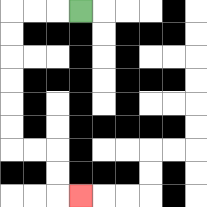{'start': '[3, 0]', 'end': '[3, 8]', 'path_directions': 'L,L,L,D,D,D,D,D,D,R,R,D,D,R', 'path_coordinates': '[[3, 0], [2, 0], [1, 0], [0, 0], [0, 1], [0, 2], [0, 3], [0, 4], [0, 5], [0, 6], [1, 6], [2, 6], [2, 7], [2, 8], [3, 8]]'}